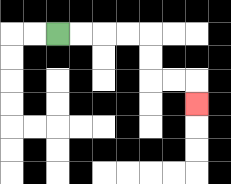{'start': '[2, 1]', 'end': '[8, 4]', 'path_directions': 'R,R,R,R,D,D,R,R,D', 'path_coordinates': '[[2, 1], [3, 1], [4, 1], [5, 1], [6, 1], [6, 2], [6, 3], [7, 3], [8, 3], [8, 4]]'}